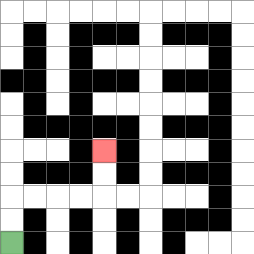{'start': '[0, 10]', 'end': '[4, 6]', 'path_directions': 'U,U,R,R,R,R,U,U', 'path_coordinates': '[[0, 10], [0, 9], [0, 8], [1, 8], [2, 8], [3, 8], [4, 8], [4, 7], [4, 6]]'}